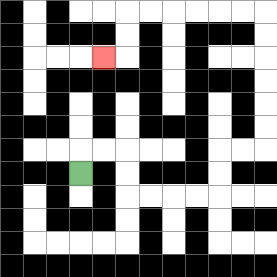{'start': '[3, 7]', 'end': '[4, 2]', 'path_directions': 'U,R,R,D,D,R,R,R,R,U,U,R,R,U,U,U,U,U,U,L,L,L,L,L,L,D,D,L', 'path_coordinates': '[[3, 7], [3, 6], [4, 6], [5, 6], [5, 7], [5, 8], [6, 8], [7, 8], [8, 8], [9, 8], [9, 7], [9, 6], [10, 6], [11, 6], [11, 5], [11, 4], [11, 3], [11, 2], [11, 1], [11, 0], [10, 0], [9, 0], [8, 0], [7, 0], [6, 0], [5, 0], [5, 1], [5, 2], [4, 2]]'}